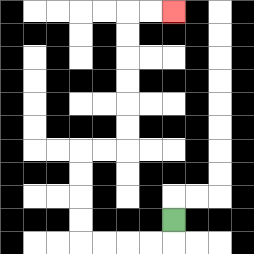{'start': '[7, 9]', 'end': '[7, 0]', 'path_directions': 'D,L,L,L,L,U,U,U,U,R,R,U,U,U,U,U,U,R,R', 'path_coordinates': '[[7, 9], [7, 10], [6, 10], [5, 10], [4, 10], [3, 10], [3, 9], [3, 8], [3, 7], [3, 6], [4, 6], [5, 6], [5, 5], [5, 4], [5, 3], [5, 2], [5, 1], [5, 0], [6, 0], [7, 0]]'}